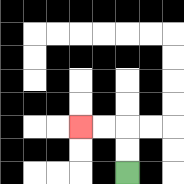{'start': '[5, 7]', 'end': '[3, 5]', 'path_directions': 'U,U,L,L', 'path_coordinates': '[[5, 7], [5, 6], [5, 5], [4, 5], [3, 5]]'}